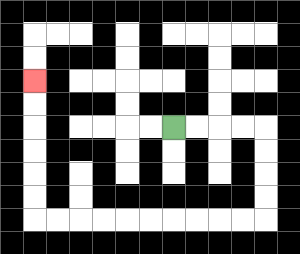{'start': '[7, 5]', 'end': '[1, 3]', 'path_directions': 'R,R,R,R,D,D,D,D,L,L,L,L,L,L,L,L,L,L,U,U,U,U,U,U', 'path_coordinates': '[[7, 5], [8, 5], [9, 5], [10, 5], [11, 5], [11, 6], [11, 7], [11, 8], [11, 9], [10, 9], [9, 9], [8, 9], [7, 9], [6, 9], [5, 9], [4, 9], [3, 9], [2, 9], [1, 9], [1, 8], [1, 7], [1, 6], [1, 5], [1, 4], [1, 3]]'}